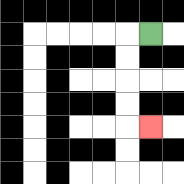{'start': '[6, 1]', 'end': '[6, 5]', 'path_directions': 'L,D,D,D,D,R', 'path_coordinates': '[[6, 1], [5, 1], [5, 2], [5, 3], [5, 4], [5, 5], [6, 5]]'}